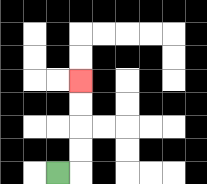{'start': '[2, 7]', 'end': '[3, 3]', 'path_directions': 'R,U,U,U,U', 'path_coordinates': '[[2, 7], [3, 7], [3, 6], [3, 5], [3, 4], [3, 3]]'}